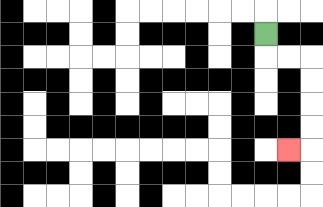{'start': '[11, 1]', 'end': '[12, 6]', 'path_directions': 'D,R,R,D,D,D,D,L', 'path_coordinates': '[[11, 1], [11, 2], [12, 2], [13, 2], [13, 3], [13, 4], [13, 5], [13, 6], [12, 6]]'}